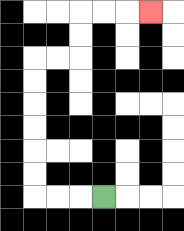{'start': '[4, 8]', 'end': '[6, 0]', 'path_directions': 'L,L,L,U,U,U,U,U,U,R,R,U,U,R,R,R', 'path_coordinates': '[[4, 8], [3, 8], [2, 8], [1, 8], [1, 7], [1, 6], [1, 5], [1, 4], [1, 3], [1, 2], [2, 2], [3, 2], [3, 1], [3, 0], [4, 0], [5, 0], [6, 0]]'}